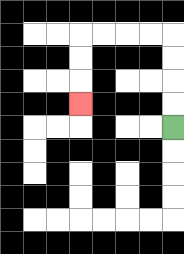{'start': '[7, 5]', 'end': '[3, 4]', 'path_directions': 'U,U,U,U,L,L,L,L,D,D,D', 'path_coordinates': '[[7, 5], [7, 4], [7, 3], [7, 2], [7, 1], [6, 1], [5, 1], [4, 1], [3, 1], [3, 2], [3, 3], [3, 4]]'}